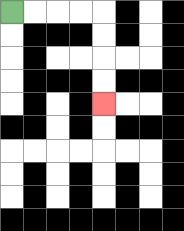{'start': '[0, 0]', 'end': '[4, 4]', 'path_directions': 'R,R,R,R,D,D,D,D', 'path_coordinates': '[[0, 0], [1, 0], [2, 0], [3, 0], [4, 0], [4, 1], [4, 2], [4, 3], [4, 4]]'}